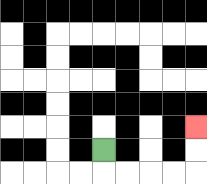{'start': '[4, 6]', 'end': '[8, 5]', 'path_directions': 'D,R,R,R,R,U,U', 'path_coordinates': '[[4, 6], [4, 7], [5, 7], [6, 7], [7, 7], [8, 7], [8, 6], [8, 5]]'}